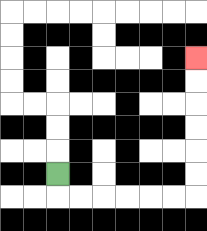{'start': '[2, 7]', 'end': '[8, 2]', 'path_directions': 'D,R,R,R,R,R,R,U,U,U,U,U,U', 'path_coordinates': '[[2, 7], [2, 8], [3, 8], [4, 8], [5, 8], [6, 8], [7, 8], [8, 8], [8, 7], [8, 6], [8, 5], [8, 4], [8, 3], [8, 2]]'}